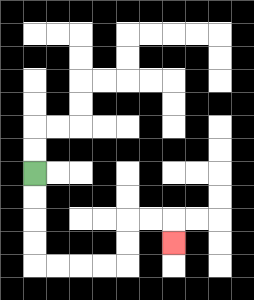{'start': '[1, 7]', 'end': '[7, 10]', 'path_directions': 'D,D,D,D,R,R,R,R,U,U,R,R,D', 'path_coordinates': '[[1, 7], [1, 8], [1, 9], [1, 10], [1, 11], [2, 11], [3, 11], [4, 11], [5, 11], [5, 10], [5, 9], [6, 9], [7, 9], [7, 10]]'}